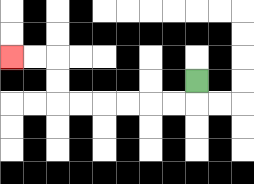{'start': '[8, 3]', 'end': '[0, 2]', 'path_directions': 'D,L,L,L,L,L,L,U,U,L,L', 'path_coordinates': '[[8, 3], [8, 4], [7, 4], [6, 4], [5, 4], [4, 4], [3, 4], [2, 4], [2, 3], [2, 2], [1, 2], [0, 2]]'}